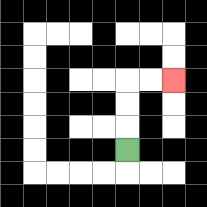{'start': '[5, 6]', 'end': '[7, 3]', 'path_directions': 'U,U,U,R,R', 'path_coordinates': '[[5, 6], [5, 5], [5, 4], [5, 3], [6, 3], [7, 3]]'}